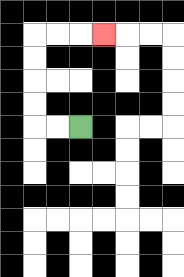{'start': '[3, 5]', 'end': '[4, 1]', 'path_directions': 'L,L,U,U,U,U,R,R,R', 'path_coordinates': '[[3, 5], [2, 5], [1, 5], [1, 4], [1, 3], [1, 2], [1, 1], [2, 1], [3, 1], [4, 1]]'}